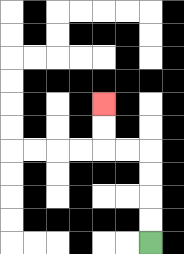{'start': '[6, 10]', 'end': '[4, 4]', 'path_directions': 'U,U,U,U,L,L,U,U', 'path_coordinates': '[[6, 10], [6, 9], [6, 8], [6, 7], [6, 6], [5, 6], [4, 6], [4, 5], [4, 4]]'}